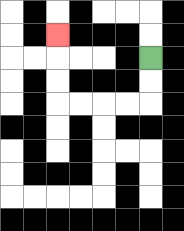{'start': '[6, 2]', 'end': '[2, 1]', 'path_directions': 'D,D,L,L,L,L,U,U,U', 'path_coordinates': '[[6, 2], [6, 3], [6, 4], [5, 4], [4, 4], [3, 4], [2, 4], [2, 3], [2, 2], [2, 1]]'}